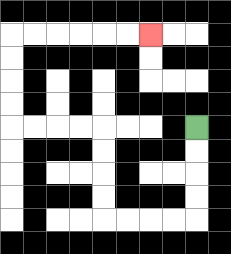{'start': '[8, 5]', 'end': '[6, 1]', 'path_directions': 'D,D,D,D,L,L,L,L,U,U,U,U,L,L,L,L,U,U,U,U,R,R,R,R,R,R', 'path_coordinates': '[[8, 5], [8, 6], [8, 7], [8, 8], [8, 9], [7, 9], [6, 9], [5, 9], [4, 9], [4, 8], [4, 7], [4, 6], [4, 5], [3, 5], [2, 5], [1, 5], [0, 5], [0, 4], [0, 3], [0, 2], [0, 1], [1, 1], [2, 1], [3, 1], [4, 1], [5, 1], [6, 1]]'}